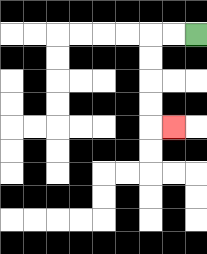{'start': '[8, 1]', 'end': '[7, 5]', 'path_directions': 'L,L,D,D,D,D,R', 'path_coordinates': '[[8, 1], [7, 1], [6, 1], [6, 2], [6, 3], [6, 4], [6, 5], [7, 5]]'}